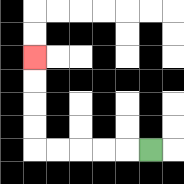{'start': '[6, 6]', 'end': '[1, 2]', 'path_directions': 'L,L,L,L,L,U,U,U,U', 'path_coordinates': '[[6, 6], [5, 6], [4, 6], [3, 6], [2, 6], [1, 6], [1, 5], [1, 4], [1, 3], [1, 2]]'}